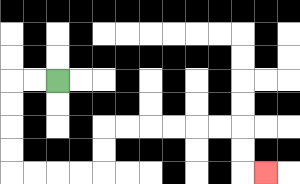{'start': '[2, 3]', 'end': '[11, 7]', 'path_directions': 'L,L,D,D,D,D,R,R,R,R,U,U,R,R,R,R,R,R,D,D,R', 'path_coordinates': '[[2, 3], [1, 3], [0, 3], [0, 4], [0, 5], [0, 6], [0, 7], [1, 7], [2, 7], [3, 7], [4, 7], [4, 6], [4, 5], [5, 5], [6, 5], [7, 5], [8, 5], [9, 5], [10, 5], [10, 6], [10, 7], [11, 7]]'}